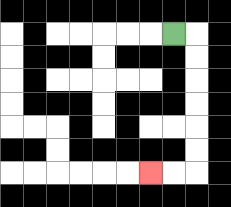{'start': '[7, 1]', 'end': '[6, 7]', 'path_directions': 'R,D,D,D,D,D,D,L,L', 'path_coordinates': '[[7, 1], [8, 1], [8, 2], [8, 3], [8, 4], [8, 5], [8, 6], [8, 7], [7, 7], [6, 7]]'}